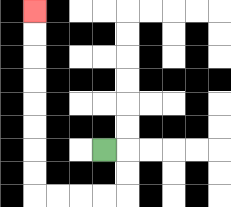{'start': '[4, 6]', 'end': '[1, 0]', 'path_directions': 'R,D,D,L,L,L,L,U,U,U,U,U,U,U,U', 'path_coordinates': '[[4, 6], [5, 6], [5, 7], [5, 8], [4, 8], [3, 8], [2, 8], [1, 8], [1, 7], [1, 6], [1, 5], [1, 4], [1, 3], [1, 2], [1, 1], [1, 0]]'}